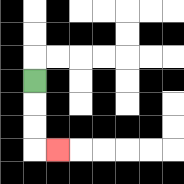{'start': '[1, 3]', 'end': '[2, 6]', 'path_directions': 'D,D,D,R', 'path_coordinates': '[[1, 3], [1, 4], [1, 5], [1, 6], [2, 6]]'}